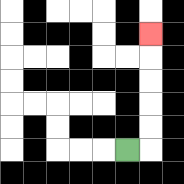{'start': '[5, 6]', 'end': '[6, 1]', 'path_directions': 'R,U,U,U,U,U', 'path_coordinates': '[[5, 6], [6, 6], [6, 5], [6, 4], [6, 3], [6, 2], [6, 1]]'}